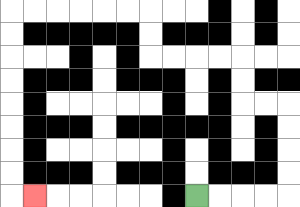{'start': '[8, 8]', 'end': '[1, 8]', 'path_directions': 'R,R,R,R,U,U,U,U,L,L,U,U,L,L,L,L,U,U,L,L,L,L,L,L,D,D,D,D,D,D,D,D,R', 'path_coordinates': '[[8, 8], [9, 8], [10, 8], [11, 8], [12, 8], [12, 7], [12, 6], [12, 5], [12, 4], [11, 4], [10, 4], [10, 3], [10, 2], [9, 2], [8, 2], [7, 2], [6, 2], [6, 1], [6, 0], [5, 0], [4, 0], [3, 0], [2, 0], [1, 0], [0, 0], [0, 1], [0, 2], [0, 3], [0, 4], [0, 5], [0, 6], [0, 7], [0, 8], [1, 8]]'}